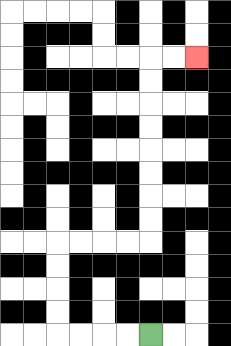{'start': '[6, 14]', 'end': '[8, 2]', 'path_directions': 'L,L,L,L,U,U,U,U,R,R,R,R,U,U,U,U,U,U,U,U,R,R', 'path_coordinates': '[[6, 14], [5, 14], [4, 14], [3, 14], [2, 14], [2, 13], [2, 12], [2, 11], [2, 10], [3, 10], [4, 10], [5, 10], [6, 10], [6, 9], [6, 8], [6, 7], [6, 6], [6, 5], [6, 4], [6, 3], [6, 2], [7, 2], [8, 2]]'}